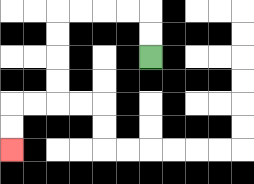{'start': '[6, 2]', 'end': '[0, 6]', 'path_directions': 'U,U,L,L,L,L,D,D,D,D,L,L,D,D', 'path_coordinates': '[[6, 2], [6, 1], [6, 0], [5, 0], [4, 0], [3, 0], [2, 0], [2, 1], [2, 2], [2, 3], [2, 4], [1, 4], [0, 4], [0, 5], [0, 6]]'}